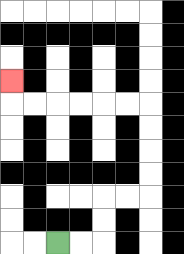{'start': '[2, 10]', 'end': '[0, 3]', 'path_directions': 'R,R,U,U,R,R,U,U,U,U,L,L,L,L,L,L,U', 'path_coordinates': '[[2, 10], [3, 10], [4, 10], [4, 9], [4, 8], [5, 8], [6, 8], [6, 7], [6, 6], [6, 5], [6, 4], [5, 4], [4, 4], [3, 4], [2, 4], [1, 4], [0, 4], [0, 3]]'}